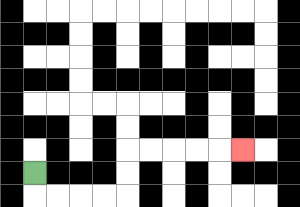{'start': '[1, 7]', 'end': '[10, 6]', 'path_directions': 'D,R,R,R,R,U,U,R,R,R,R,R', 'path_coordinates': '[[1, 7], [1, 8], [2, 8], [3, 8], [4, 8], [5, 8], [5, 7], [5, 6], [6, 6], [7, 6], [8, 6], [9, 6], [10, 6]]'}